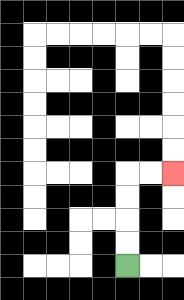{'start': '[5, 11]', 'end': '[7, 7]', 'path_directions': 'U,U,U,U,R,R', 'path_coordinates': '[[5, 11], [5, 10], [5, 9], [5, 8], [5, 7], [6, 7], [7, 7]]'}